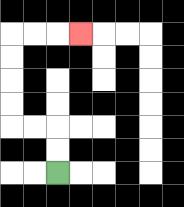{'start': '[2, 7]', 'end': '[3, 1]', 'path_directions': 'U,U,L,L,U,U,U,U,R,R,R', 'path_coordinates': '[[2, 7], [2, 6], [2, 5], [1, 5], [0, 5], [0, 4], [0, 3], [0, 2], [0, 1], [1, 1], [2, 1], [3, 1]]'}